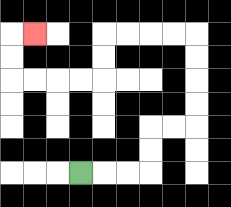{'start': '[3, 7]', 'end': '[1, 1]', 'path_directions': 'R,R,R,U,U,R,R,U,U,U,U,L,L,L,L,D,D,L,L,L,L,U,U,R', 'path_coordinates': '[[3, 7], [4, 7], [5, 7], [6, 7], [6, 6], [6, 5], [7, 5], [8, 5], [8, 4], [8, 3], [8, 2], [8, 1], [7, 1], [6, 1], [5, 1], [4, 1], [4, 2], [4, 3], [3, 3], [2, 3], [1, 3], [0, 3], [0, 2], [0, 1], [1, 1]]'}